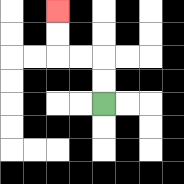{'start': '[4, 4]', 'end': '[2, 0]', 'path_directions': 'U,U,L,L,U,U', 'path_coordinates': '[[4, 4], [4, 3], [4, 2], [3, 2], [2, 2], [2, 1], [2, 0]]'}